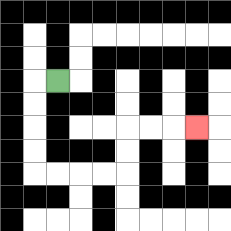{'start': '[2, 3]', 'end': '[8, 5]', 'path_directions': 'L,D,D,D,D,R,R,R,R,U,U,R,R,R', 'path_coordinates': '[[2, 3], [1, 3], [1, 4], [1, 5], [1, 6], [1, 7], [2, 7], [3, 7], [4, 7], [5, 7], [5, 6], [5, 5], [6, 5], [7, 5], [8, 5]]'}